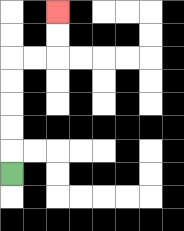{'start': '[0, 7]', 'end': '[2, 0]', 'path_directions': 'U,U,U,U,U,R,R,U,U', 'path_coordinates': '[[0, 7], [0, 6], [0, 5], [0, 4], [0, 3], [0, 2], [1, 2], [2, 2], [2, 1], [2, 0]]'}